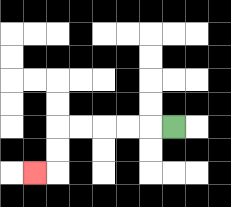{'start': '[7, 5]', 'end': '[1, 7]', 'path_directions': 'L,L,L,L,L,D,D,L', 'path_coordinates': '[[7, 5], [6, 5], [5, 5], [4, 5], [3, 5], [2, 5], [2, 6], [2, 7], [1, 7]]'}